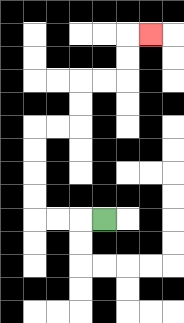{'start': '[4, 9]', 'end': '[6, 1]', 'path_directions': 'L,L,L,U,U,U,U,R,R,U,U,R,R,U,U,R', 'path_coordinates': '[[4, 9], [3, 9], [2, 9], [1, 9], [1, 8], [1, 7], [1, 6], [1, 5], [2, 5], [3, 5], [3, 4], [3, 3], [4, 3], [5, 3], [5, 2], [5, 1], [6, 1]]'}